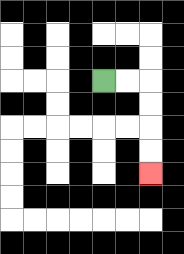{'start': '[4, 3]', 'end': '[6, 7]', 'path_directions': 'R,R,D,D,D,D', 'path_coordinates': '[[4, 3], [5, 3], [6, 3], [6, 4], [6, 5], [6, 6], [6, 7]]'}